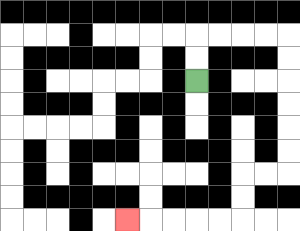{'start': '[8, 3]', 'end': '[5, 9]', 'path_directions': 'U,U,R,R,R,R,D,D,D,D,D,D,L,L,D,D,L,L,L,L,L', 'path_coordinates': '[[8, 3], [8, 2], [8, 1], [9, 1], [10, 1], [11, 1], [12, 1], [12, 2], [12, 3], [12, 4], [12, 5], [12, 6], [12, 7], [11, 7], [10, 7], [10, 8], [10, 9], [9, 9], [8, 9], [7, 9], [6, 9], [5, 9]]'}